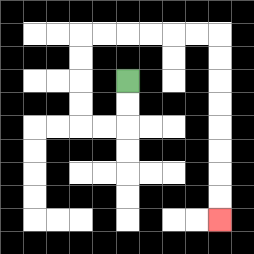{'start': '[5, 3]', 'end': '[9, 9]', 'path_directions': 'D,D,L,L,U,U,U,U,R,R,R,R,R,R,D,D,D,D,D,D,D,D', 'path_coordinates': '[[5, 3], [5, 4], [5, 5], [4, 5], [3, 5], [3, 4], [3, 3], [3, 2], [3, 1], [4, 1], [5, 1], [6, 1], [7, 1], [8, 1], [9, 1], [9, 2], [9, 3], [9, 4], [9, 5], [9, 6], [9, 7], [9, 8], [9, 9]]'}